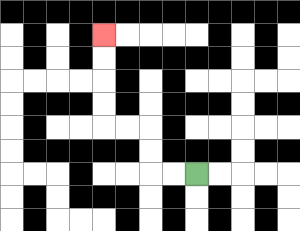{'start': '[8, 7]', 'end': '[4, 1]', 'path_directions': 'L,L,U,U,L,L,U,U,U,U', 'path_coordinates': '[[8, 7], [7, 7], [6, 7], [6, 6], [6, 5], [5, 5], [4, 5], [4, 4], [4, 3], [4, 2], [4, 1]]'}